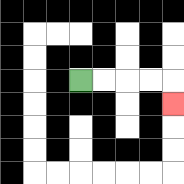{'start': '[3, 3]', 'end': '[7, 4]', 'path_directions': 'R,R,R,R,D', 'path_coordinates': '[[3, 3], [4, 3], [5, 3], [6, 3], [7, 3], [7, 4]]'}